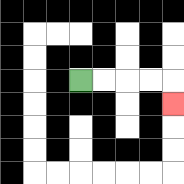{'start': '[3, 3]', 'end': '[7, 4]', 'path_directions': 'R,R,R,R,D', 'path_coordinates': '[[3, 3], [4, 3], [5, 3], [6, 3], [7, 3], [7, 4]]'}